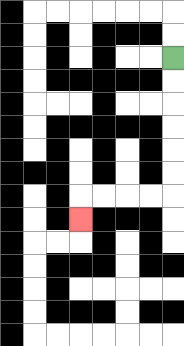{'start': '[7, 2]', 'end': '[3, 9]', 'path_directions': 'D,D,D,D,D,D,L,L,L,L,D', 'path_coordinates': '[[7, 2], [7, 3], [7, 4], [7, 5], [7, 6], [7, 7], [7, 8], [6, 8], [5, 8], [4, 8], [3, 8], [3, 9]]'}